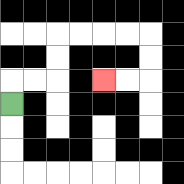{'start': '[0, 4]', 'end': '[4, 3]', 'path_directions': 'U,R,R,U,U,R,R,R,R,D,D,L,L', 'path_coordinates': '[[0, 4], [0, 3], [1, 3], [2, 3], [2, 2], [2, 1], [3, 1], [4, 1], [5, 1], [6, 1], [6, 2], [6, 3], [5, 3], [4, 3]]'}